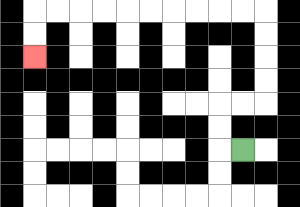{'start': '[10, 6]', 'end': '[1, 2]', 'path_directions': 'L,U,U,R,R,U,U,U,U,L,L,L,L,L,L,L,L,L,L,D,D', 'path_coordinates': '[[10, 6], [9, 6], [9, 5], [9, 4], [10, 4], [11, 4], [11, 3], [11, 2], [11, 1], [11, 0], [10, 0], [9, 0], [8, 0], [7, 0], [6, 0], [5, 0], [4, 0], [3, 0], [2, 0], [1, 0], [1, 1], [1, 2]]'}